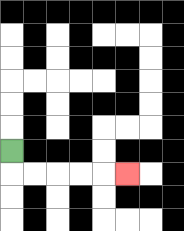{'start': '[0, 6]', 'end': '[5, 7]', 'path_directions': 'D,R,R,R,R,R', 'path_coordinates': '[[0, 6], [0, 7], [1, 7], [2, 7], [3, 7], [4, 7], [5, 7]]'}